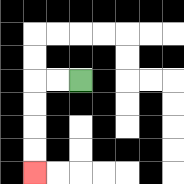{'start': '[3, 3]', 'end': '[1, 7]', 'path_directions': 'L,L,D,D,D,D', 'path_coordinates': '[[3, 3], [2, 3], [1, 3], [1, 4], [1, 5], [1, 6], [1, 7]]'}